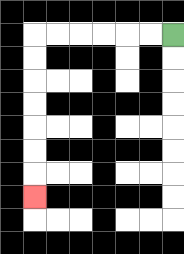{'start': '[7, 1]', 'end': '[1, 8]', 'path_directions': 'L,L,L,L,L,L,D,D,D,D,D,D,D', 'path_coordinates': '[[7, 1], [6, 1], [5, 1], [4, 1], [3, 1], [2, 1], [1, 1], [1, 2], [1, 3], [1, 4], [1, 5], [1, 6], [1, 7], [1, 8]]'}